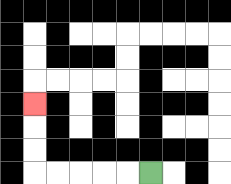{'start': '[6, 7]', 'end': '[1, 4]', 'path_directions': 'L,L,L,L,L,U,U,U', 'path_coordinates': '[[6, 7], [5, 7], [4, 7], [3, 7], [2, 7], [1, 7], [1, 6], [1, 5], [1, 4]]'}